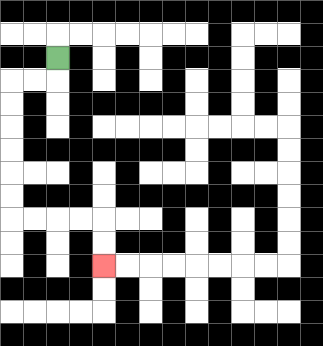{'start': '[2, 2]', 'end': '[4, 11]', 'path_directions': 'D,L,L,D,D,D,D,D,D,R,R,R,R,D,D', 'path_coordinates': '[[2, 2], [2, 3], [1, 3], [0, 3], [0, 4], [0, 5], [0, 6], [0, 7], [0, 8], [0, 9], [1, 9], [2, 9], [3, 9], [4, 9], [4, 10], [4, 11]]'}